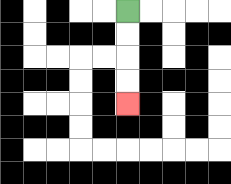{'start': '[5, 0]', 'end': '[5, 4]', 'path_directions': 'D,D,D,D', 'path_coordinates': '[[5, 0], [5, 1], [5, 2], [5, 3], [5, 4]]'}